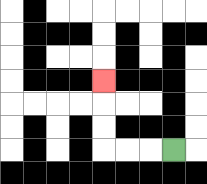{'start': '[7, 6]', 'end': '[4, 3]', 'path_directions': 'L,L,L,U,U,U', 'path_coordinates': '[[7, 6], [6, 6], [5, 6], [4, 6], [4, 5], [4, 4], [4, 3]]'}